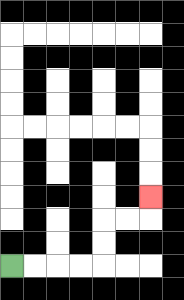{'start': '[0, 11]', 'end': '[6, 8]', 'path_directions': 'R,R,R,R,U,U,R,R,U', 'path_coordinates': '[[0, 11], [1, 11], [2, 11], [3, 11], [4, 11], [4, 10], [4, 9], [5, 9], [6, 9], [6, 8]]'}